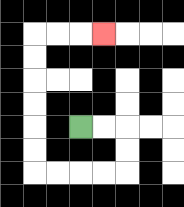{'start': '[3, 5]', 'end': '[4, 1]', 'path_directions': 'R,R,D,D,L,L,L,L,U,U,U,U,U,U,R,R,R', 'path_coordinates': '[[3, 5], [4, 5], [5, 5], [5, 6], [5, 7], [4, 7], [3, 7], [2, 7], [1, 7], [1, 6], [1, 5], [1, 4], [1, 3], [1, 2], [1, 1], [2, 1], [3, 1], [4, 1]]'}